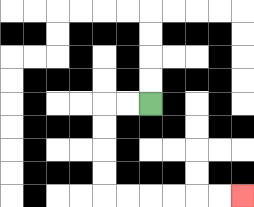{'start': '[6, 4]', 'end': '[10, 8]', 'path_directions': 'L,L,D,D,D,D,R,R,R,R,R,R', 'path_coordinates': '[[6, 4], [5, 4], [4, 4], [4, 5], [4, 6], [4, 7], [4, 8], [5, 8], [6, 8], [7, 8], [8, 8], [9, 8], [10, 8]]'}